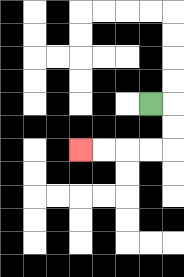{'start': '[6, 4]', 'end': '[3, 6]', 'path_directions': 'R,D,D,L,L,L,L', 'path_coordinates': '[[6, 4], [7, 4], [7, 5], [7, 6], [6, 6], [5, 6], [4, 6], [3, 6]]'}